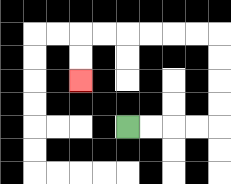{'start': '[5, 5]', 'end': '[3, 3]', 'path_directions': 'R,R,R,R,U,U,U,U,L,L,L,L,L,L,D,D', 'path_coordinates': '[[5, 5], [6, 5], [7, 5], [8, 5], [9, 5], [9, 4], [9, 3], [9, 2], [9, 1], [8, 1], [7, 1], [6, 1], [5, 1], [4, 1], [3, 1], [3, 2], [3, 3]]'}